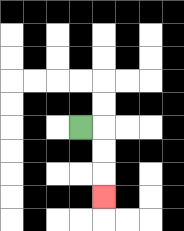{'start': '[3, 5]', 'end': '[4, 8]', 'path_directions': 'R,D,D,D', 'path_coordinates': '[[3, 5], [4, 5], [4, 6], [4, 7], [4, 8]]'}